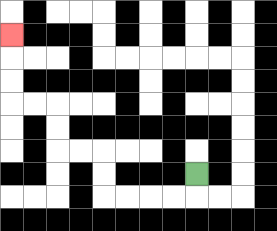{'start': '[8, 7]', 'end': '[0, 1]', 'path_directions': 'D,L,L,L,L,U,U,L,L,U,U,L,L,U,U,U', 'path_coordinates': '[[8, 7], [8, 8], [7, 8], [6, 8], [5, 8], [4, 8], [4, 7], [4, 6], [3, 6], [2, 6], [2, 5], [2, 4], [1, 4], [0, 4], [0, 3], [0, 2], [0, 1]]'}